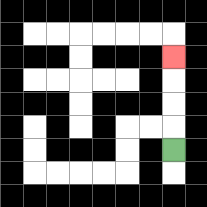{'start': '[7, 6]', 'end': '[7, 2]', 'path_directions': 'U,U,U,U', 'path_coordinates': '[[7, 6], [7, 5], [7, 4], [7, 3], [7, 2]]'}